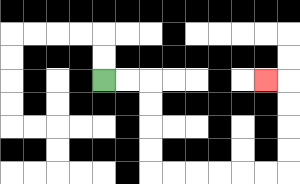{'start': '[4, 3]', 'end': '[11, 3]', 'path_directions': 'R,R,D,D,D,D,R,R,R,R,R,R,U,U,U,U,L', 'path_coordinates': '[[4, 3], [5, 3], [6, 3], [6, 4], [6, 5], [6, 6], [6, 7], [7, 7], [8, 7], [9, 7], [10, 7], [11, 7], [12, 7], [12, 6], [12, 5], [12, 4], [12, 3], [11, 3]]'}